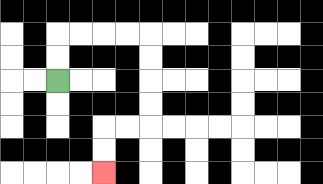{'start': '[2, 3]', 'end': '[4, 7]', 'path_directions': 'U,U,R,R,R,R,D,D,D,D,L,L,D,D', 'path_coordinates': '[[2, 3], [2, 2], [2, 1], [3, 1], [4, 1], [5, 1], [6, 1], [6, 2], [6, 3], [6, 4], [6, 5], [5, 5], [4, 5], [4, 6], [4, 7]]'}